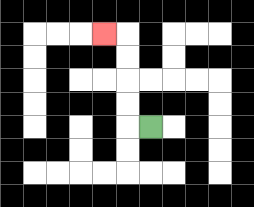{'start': '[6, 5]', 'end': '[4, 1]', 'path_directions': 'L,U,U,U,U,L', 'path_coordinates': '[[6, 5], [5, 5], [5, 4], [5, 3], [5, 2], [5, 1], [4, 1]]'}